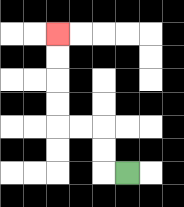{'start': '[5, 7]', 'end': '[2, 1]', 'path_directions': 'L,U,U,L,L,U,U,U,U', 'path_coordinates': '[[5, 7], [4, 7], [4, 6], [4, 5], [3, 5], [2, 5], [2, 4], [2, 3], [2, 2], [2, 1]]'}